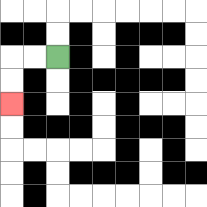{'start': '[2, 2]', 'end': '[0, 4]', 'path_directions': 'L,L,D,D', 'path_coordinates': '[[2, 2], [1, 2], [0, 2], [0, 3], [0, 4]]'}